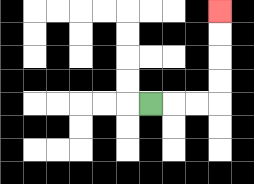{'start': '[6, 4]', 'end': '[9, 0]', 'path_directions': 'R,R,R,U,U,U,U', 'path_coordinates': '[[6, 4], [7, 4], [8, 4], [9, 4], [9, 3], [9, 2], [9, 1], [9, 0]]'}